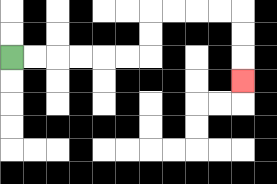{'start': '[0, 2]', 'end': '[10, 3]', 'path_directions': 'R,R,R,R,R,R,U,U,R,R,R,R,D,D,D', 'path_coordinates': '[[0, 2], [1, 2], [2, 2], [3, 2], [4, 2], [5, 2], [6, 2], [6, 1], [6, 0], [7, 0], [8, 0], [9, 0], [10, 0], [10, 1], [10, 2], [10, 3]]'}